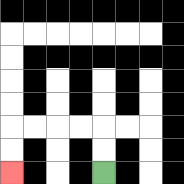{'start': '[4, 7]', 'end': '[0, 7]', 'path_directions': 'U,U,L,L,L,L,D,D', 'path_coordinates': '[[4, 7], [4, 6], [4, 5], [3, 5], [2, 5], [1, 5], [0, 5], [0, 6], [0, 7]]'}